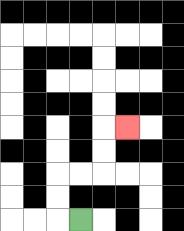{'start': '[3, 9]', 'end': '[5, 5]', 'path_directions': 'L,U,U,R,R,U,U,R', 'path_coordinates': '[[3, 9], [2, 9], [2, 8], [2, 7], [3, 7], [4, 7], [4, 6], [4, 5], [5, 5]]'}